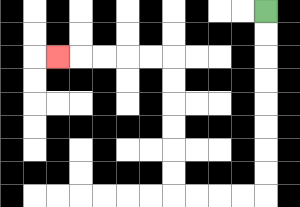{'start': '[11, 0]', 'end': '[2, 2]', 'path_directions': 'D,D,D,D,D,D,D,D,L,L,L,L,U,U,U,U,U,U,L,L,L,L,L', 'path_coordinates': '[[11, 0], [11, 1], [11, 2], [11, 3], [11, 4], [11, 5], [11, 6], [11, 7], [11, 8], [10, 8], [9, 8], [8, 8], [7, 8], [7, 7], [7, 6], [7, 5], [7, 4], [7, 3], [7, 2], [6, 2], [5, 2], [4, 2], [3, 2], [2, 2]]'}